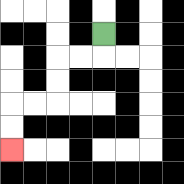{'start': '[4, 1]', 'end': '[0, 6]', 'path_directions': 'D,L,L,D,D,L,L,D,D', 'path_coordinates': '[[4, 1], [4, 2], [3, 2], [2, 2], [2, 3], [2, 4], [1, 4], [0, 4], [0, 5], [0, 6]]'}